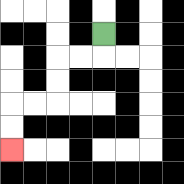{'start': '[4, 1]', 'end': '[0, 6]', 'path_directions': 'D,L,L,D,D,L,L,D,D', 'path_coordinates': '[[4, 1], [4, 2], [3, 2], [2, 2], [2, 3], [2, 4], [1, 4], [0, 4], [0, 5], [0, 6]]'}